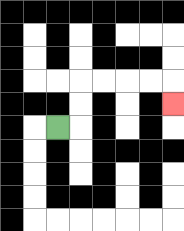{'start': '[2, 5]', 'end': '[7, 4]', 'path_directions': 'R,U,U,R,R,R,R,D', 'path_coordinates': '[[2, 5], [3, 5], [3, 4], [3, 3], [4, 3], [5, 3], [6, 3], [7, 3], [7, 4]]'}